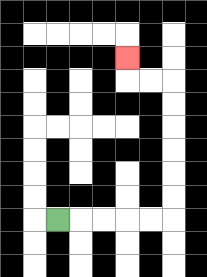{'start': '[2, 9]', 'end': '[5, 2]', 'path_directions': 'R,R,R,R,R,U,U,U,U,U,U,L,L,U', 'path_coordinates': '[[2, 9], [3, 9], [4, 9], [5, 9], [6, 9], [7, 9], [7, 8], [7, 7], [7, 6], [7, 5], [7, 4], [7, 3], [6, 3], [5, 3], [5, 2]]'}